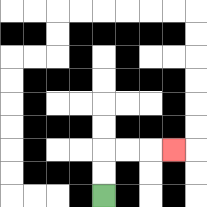{'start': '[4, 8]', 'end': '[7, 6]', 'path_directions': 'U,U,R,R,R', 'path_coordinates': '[[4, 8], [4, 7], [4, 6], [5, 6], [6, 6], [7, 6]]'}